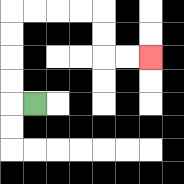{'start': '[1, 4]', 'end': '[6, 2]', 'path_directions': 'L,U,U,U,U,R,R,R,R,D,D,R,R', 'path_coordinates': '[[1, 4], [0, 4], [0, 3], [0, 2], [0, 1], [0, 0], [1, 0], [2, 0], [3, 0], [4, 0], [4, 1], [4, 2], [5, 2], [6, 2]]'}